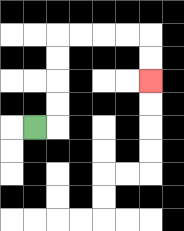{'start': '[1, 5]', 'end': '[6, 3]', 'path_directions': 'R,U,U,U,U,R,R,R,R,D,D', 'path_coordinates': '[[1, 5], [2, 5], [2, 4], [2, 3], [2, 2], [2, 1], [3, 1], [4, 1], [5, 1], [6, 1], [6, 2], [6, 3]]'}